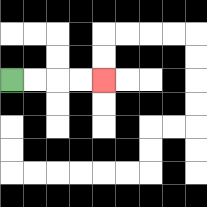{'start': '[0, 3]', 'end': '[4, 3]', 'path_directions': 'R,R,R,R', 'path_coordinates': '[[0, 3], [1, 3], [2, 3], [3, 3], [4, 3]]'}